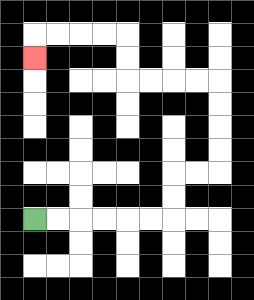{'start': '[1, 9]', 'end': '[1, 2]', 'path_directions': 'R,R,R,R,R,R,U,U,R,R,U,U,U,U,L,L,L,L,U,U,L,L,L,L,D', 'path_coordinates': '[[1, 9], [2, 9], [3, 9], [4, 9], [5, 9], [6, 9], [7, 9], [7, 8], [7, 7], [8, 7], [9, 7], [9, 6], [9, 5], [9, 4], [9, 3], [8, 3], [7, 3], [6, 3], [5, 3], [5, 2], [5, 1], [4, 1], [3, 1], [2, 1], [1, 1], [1, 2]]'}